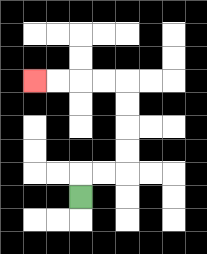{'start': '[3, 8]', 'end': '[1, 3]', 'path_directions': 'U,R,R,U,U,U,U,L,L,L,L', 'path_coordinates': '[[3, 8], [3, 7], [4, 7], [5, 7], [5, 6], [5, 5], [5, 4], [5, 3], [4, 3], [3, 3], [2, 3], [1, 3]]'}